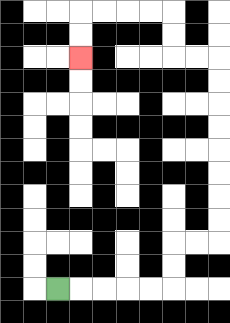{'start': '[2, 12]', 'end': '[3, 2]', 'path_directions': 'R,R,R,R,R,U,U,R,R,U,U,U,U,U,U,U,U,L,L,U,U,L,L,L,L,D,D', 'path_coordinates': '[[2, 12], [3, 12], [4, 12], [5, 12], [6, 12], [7, 12], [7, 11], [7, 10], [8, 10], [9, 10], [9, 9], [9, 8], [9, 7], [9, 6], [9, 5], [9, 4], [9, 3], [9, 2], [8, 2], [7, 2], [7, 1], [7, 0], [6, 0], [5, 0], [4, 0], [3, 0], [3, 1], [3, 2]]'}